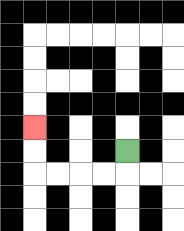{'start': '[5, 6]', 'end': '[1, 5]', 'path_directions': 'D,L,L,L,L,U,U', 'path_coordinates': '[[5, 6], [5, 7], [4, 7], [3, 7], [2, 7], [1, 7], [1, 6], [1, 5]]'}